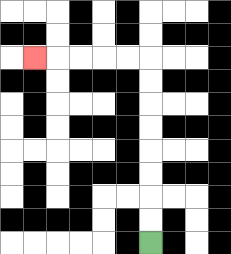{'start': '[6, 10]', 'end': '[1, 2]', 'path_directions': 'U,U,U,U,U,U,U,U,L,L,L,L,L', 'path_coordinates': '[[6, 10], [6, 9], [6, 8], [6, 7], [6, 6], [6, 5], [6, 4], [6, 3], [6, 2], [5, 2], [4, 2], [3, 2], [2, 2], [1, 2]]'}